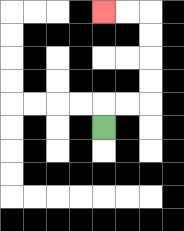{'start': '[4, 5]', 'end': '[4, 0]', 'path_directions': 'U,R,R,U,U,U,U,L,L', 'path_coordinates': '[[4, 5], [4, 4], [5, 4], [6, 4], [6, 3], [6, 2], [6, 1], [6, 0], [5, 0], [4, 0]]'}